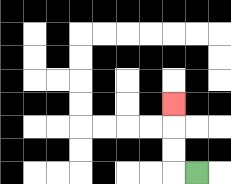{'start': '[8, 7]', 'end': '[7, 4]', 'path_directions': 'L,U,U,U', 'path_coordinates': '[[8, 7], [7, 7], [7, 6], [7, 5], [7, 4]]'}